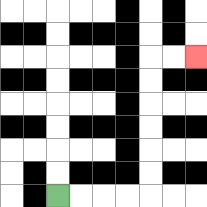{'start': '[2, 8]', 'end': '[8, 2]', 'path_directions': 'R,R,R,R,U,U,U,U,U,U,R,R', 'path_coordinates': '[[2, 8], [3, 8], [4, 8], [5, 8], [6, 8], [6, 7], [6, 6], [6, 5], [6, 4], [6, 3], [6, 2], [7, 2], [8, 2]]'}